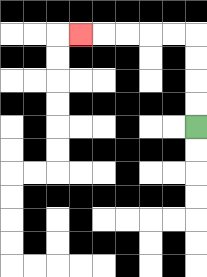{'start': '[8, 5]', 'end': '[3, 1]', 'path_directions': 'U,U,U,U,L,L,L,L,L', 'path_coordinates': '[[8, 5], [8, 4], [8, 3], [8, 2], [8, 1], [7, 1], [6, 1], [5, 1], [4, 1], [3, 1]]'}